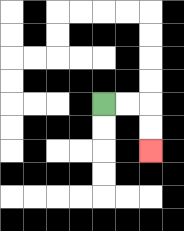{'start': '[4, 4]', 'end': '[6, 6]', 'path_directions': 'R,R,D,D', 'path_coordinates': '[[4, 4], [5, 4], [6, 4], [6, 5], [6, 6]]'}